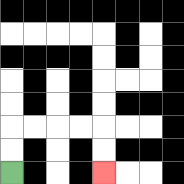{'start': '[0, 7]', 'end': '[4, 7]', 'path_directions': 'U,U,R,R,R,R,D,D', 'path_coordinates': '[[0, 7], [0, 6], [0, 5], [1, 5], [2, 5], [3, 5], [4, 5], [4, 6], [4, 7]]'}